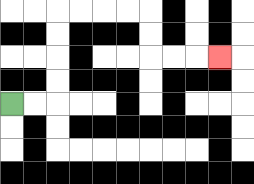{'start': '[0, 4]', 'end': '[9, 2]', 'path_directions': 'R,R,U,U,U,U,R,R,R,R,D,D,R,R,R', 'path_coordinates': '[[0, 4], [1, 4], [2, 4], [2, 3], [2, 2], [2, 1], [2, 0], [3, 0], [4, 0], [5, 0], [6, 0], [6, 1], [6, 2], [7, 2], [8, 2], [9, 2]]'}